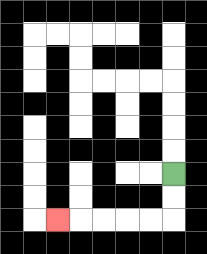{'start': '[7, 7]', 'end': '[2, 9]', 'path_directions': 'D,D,L,L,L,L,L', 'path_coordinates': '[[7, 7], [7, 8], [7, 9], [6, 9], [5, 9], [4, 9], [3, 9], [2, 9]]'}